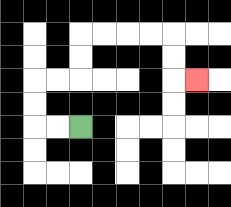{'start': '[3, 5]', 'end': '[8, 3]', 'path_directions': 'L,L,U,U,R,R,U,U,R,R,R,R,D,D,R', 'path_coordinates': '[[3, 5], [2, 5], [1, 5], [1, 4], [1, 3], [2, 3], [3, 3], [3, 2], [3, 1], [4, 1], [5, 1], [6, 1], [7, 1], [7, 2], [7, 3], [8, 3]]'}